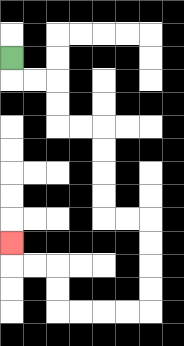{'start': '[0, 2]', 'end': '[0, 10]', 'path_directions': 'D,R,R,D,D,R,R,D,D,D,D,R,R,D,D,D,D,L,L,L,L,U,U,L,L,U', 'path_coordinates': '[[0, 2], [0, 3], [1, 3], [2, 3], [2, 4], [2, 5], [3, 5], [4, 5], [4, 6], [4, 7], [4, 8], [4, 9], [5, 9], [6, 9], [6, 10], [6, 11], [6, 12], [6, 13], [5, 13], [4, 13], [3, 13], [2, 13], [2, 12], [2, 11], [1, 11], [0, 11], [0, 10]]'}